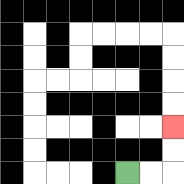{'start': '[5, 7]', 'end': '[7, 5]', 'path_directions': 'R,R,U,U', 'path_coordinates': '[[5, 7], [6, 7], [7, 7], [7, 6], [7, 5]]'}